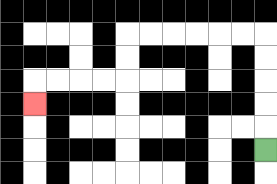{'start': '[11, 6]', 'end': '[1, 4]', 'path_directions': 'U,U,U,U,U,L,L,L,L,L,L,D,D,L,L,L,L,D', 'path_coordinates': '[[11, 6], [11, 5], [11, 4], [11, 3], [11, 2], [11, 1], [10, 1], [9, 1], [8, 1], [7, 1], [6, 1], [5, 1], [5, 2], [5, 3], [4, 3], [3, 3], [2, 3], [1, 3], [1, 4]]'}